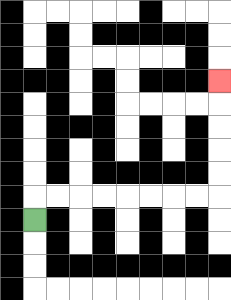{'start': '[1, 9]', 'end': '[9, 3]', 'path_directions': 'U,R,R,R,R,R,R,R,R,U,U,U,U,U', 'path_coordinates': '[[1, 9], [1, 8], [2, 8], [3, 8], [4, 8], [5, 8], [6, 8], [7, 8], [8, 8], [9, 8], [9, 7], [9, 6], [9, 5], [9, 4], [9, 3]]'}